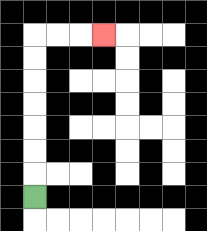{'start': '[1, 8]', 'end': '[4, 1]', 'path_directions': 'U,U,U,U,U,U,U,R,R,R', 'path_coordinates': '[[1, 8], [1, 7], [1, 6], [1, 5], [1, 4], [1, 3], [1, 2], [1, 1], [2, 1], [3, 1], [4, 1]]'}